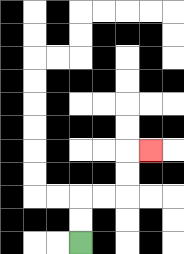{'start': '[3, 10]', 'end': '[6, 6]', 'path_directions': 'U,U,R,R,U,U,R', 'path_coordinates': '[[3, 10], [3, 9], [3, 8], [4, 8], [5, 8], [5, 7], [5, 6], [6, 6]]'}